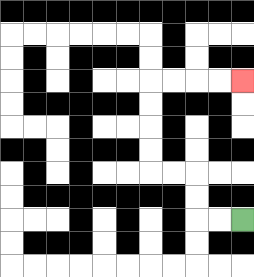{'start': '[10, 9]', 'end': '[10, 3]', 'path_directions': 'L,L,U,U,L,L,U,U,U,U,R,R,R,R', 'path_coordinates': '[[10, 9], [9, 9], [8, 9], [8, 8], [8, 7], [7, 7], [6, 7], [6, 6], [6, 5], [6, 4], [6, 3], [7, 3], [8, 3], [9, 3], [10, 3]]'}